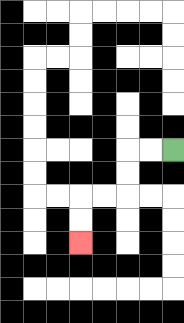{'start': '[7, 6]', 'end': '[3, 10]', 'path_directions': 'L,L,D,D,L,L,D,D', 'path_coordinates': '[[7, 6], [6, 6], [5, 6], [5, 7], [5, 8], [4, 8], [3, 8], [3, 9], [3, 10]]'}